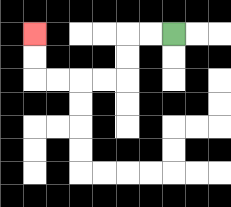{'start': '[7, 1]', 'end': '[1, 1]', 'path_directions': 'L,L,D,D,L,L,L,L,U,U', 'path_coordinates': '[[7, 1], [6, 1], [5, 1], [5, 2], [5, 3], [4, 3], [3, 3], [2, 3], [1, 3], [1, 2], [1, 1]]'}